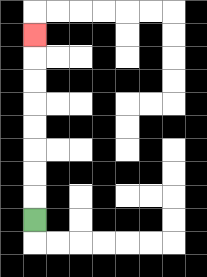{'start': '[1, 9]', 'end': '[1, 1]', 'path_directions': 'U,U,U,U,U,U,U,U', 'path_coordinates': '[[1, 9], [1, 8], [1, 7], [1, 6], [1, 5], [1, 4], [1, 3], [1, 2], [1, 1]]'}